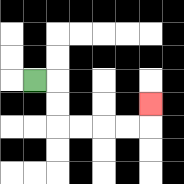{'start': '[1, 3]', 'end': '[6, 4]', 'path_directions': 'R,D,D,R,R,R,R,U', 'path_coordinates': '[[1, 3], [2, 3], [2, 4], [2, 5], [3, 5], [4, 5], [5, 5], [6, 5], [6, 4]]'}